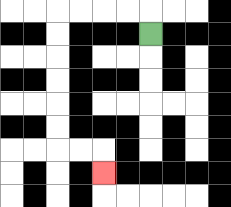{'start': '[6, 1]', 'end': '[4, 7]', 'path_directions': 'U,L,L,L,L,D,D,D,D,D,D,R,R,D', 'path_coordinates': '[[6, 1], [6, 0], [5, 0], [4, 0], [3, 0], [2, 0], [2, 1], [2, 2], [2, 3], [2, 4], [2, 5], [2, 6], [3, 6], [4, 6], [4, 7]]'}